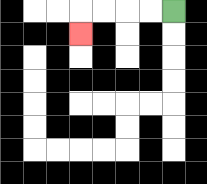{'start': '[7, 0]', 'end': '[3, 1]', 'path_directions': 'L,L,L,L,D', 'path_coordinates': '[[7, 0], [6, 0], [5, 0], [4, 0], [3, 0], [3, 1]]'}